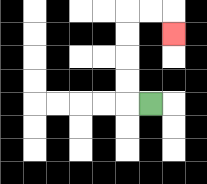{'start': '[6, 4]', 'end': '[7, 1]', 'path_directions': 'L,U,U,U,U,R,R,D', 'path_coordinates': '[[6, 4], [5, 4], [5, 3], [5, 2], [5, 1], [5, 0], [6, 0], [7, 0], [7, 1]]'}